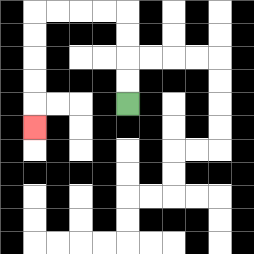{'start': '[5, 4]', 'end': '[1, 5]', 'path_directions': 'U,U,U,U,L,L,L,L,D,D,D,D,D', 'path_coordinates': '[[5, 4], [5, 3], [5, 2], [5, 1], [5, 0], [4, 0], [3, 0], [2, 0], [1, 0], [1, 1], [1, 2], [1, 3], [1, 4], [1, 5]]'}